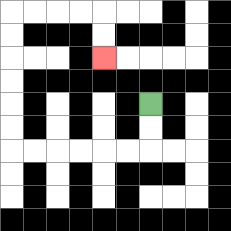{'start': '[6, 4]', 'end': '[4, 2]', 'path_directions': 'D,D,L,L,L,L,L,L,U,U,U,U,U,U,R,R,R,R,D,D', 'path_coordinates': '[[6, 4], [6, 5], [6, 6], [5, 6], [4, 6], [3, 6], [2, 6], [1, 6], [0, 6], [0, 5], [0, 4], [0, 3], [0, 2], [0, 1], [0, 0], [1, 0], [2, 0], [3, 0], [4, 0], [4, 1], [4, 2]]'}